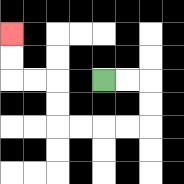{'start': '[4, 3]', 'end': '[0, 1]', 'path_directions': 'R,R,D,D,L,L,L,L,U,U,L,L,U,U', 'path_coordinates': '[[4, 3], [5, 3], [6, 3], [6, 4], [6, 5], [5, 5], [4, 5], [3, 5], [2, 5], [2, 4], [2, 3], [1, 3], [0, 3], [0, 2], [0, 1]]'}